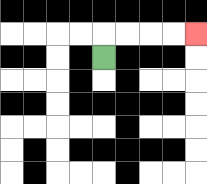{'start': '[4, 2]', 'end': '[8, 1]', 'path_directions': 'U,R,R,R,R', 'path_coordinates': '[[4, 2], [4, 1], [5, 1], [6, 1], [7, 1], [8, 1]]'}